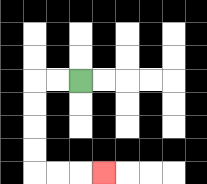{'start': '[3, 3]', 'end': '[4, 7]', 'path_directions': 'L,L,D,D,D,D,R,R,R', 'path_coordinates': '[[3, 3], [2, 3], [1, 3], [1, 4], [1, 5], [1, 6], [1, 7], [2, 7], [3, 7], [4, 7]]'}